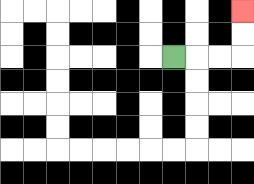{'start': '[7, 2]', 'end': '[10, 0]', 'path_directions': 'R,R,R,U,U', 'path_coordinates': '[[7, 2], [8, 2], [9, 2], [10, 2], [10, 1], [10, 0]]'}